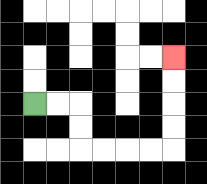{'start': '[1, 4]', 'end': '[7, 2]', 'path_directions': 'R,R,D,D,R,R,R,R,U,U,U,U', 'path_coordinates': '[[1, 4], [2, 4], [3, 4], [3, 5], [3, 6], [4, 6], [5, 6], [6, 6], [7, 6], [7, 5], [7, 4], [7, 3], [7, 2]]'}